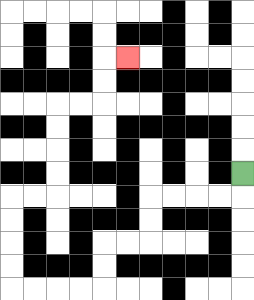{'start': '[10, 7]', 'end': '[5, 2]', 'path_directions': 'D,L,L,L,L,D,D,L,L,D,D,L,L,L,L,U,U,U,U,R,R,U,U,U,U,R,R,U,U,R', 'path_coordinates': '[[10, 7], [10, 8], [9, 8], [8, 8], [7, 8], [6, 8], [6, 9], [6, 10], [5, 10], [4, 10], [4, 11], [4, 12], [3, 12], [2, 12], [1, 12], [0, 12], [0, 11], [0, 10], [0, 9], [0, 8], [1, 8], [2, 8], [2, 7], [2, 6], [2, 5], [2, 4], [3, 4], [4, 4], [4, 3], [4, 2], [5, 2]]'}